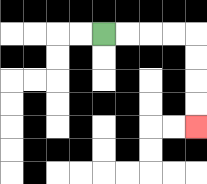{'start': '[4, 1]', 'end': '[8, 5]', 'path_directions': 'R,R,R,R,D,D,D,D', 'path_coordinates': '[[4, 1], [5, 1], [6, 1], [7, 1], [8, 1], [8, 2], [8, 3], [8, 4], [8, 5]]'}